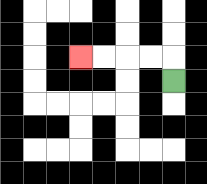{'start': '[7, 3]', 'end': '[3, 2]', 'path_directions': 'U,L,L,L,L', 'path_coordinates': '[[7, 3], [7, 2], [6, 2], [5, 2], [4, 2], [3, 2]]'}